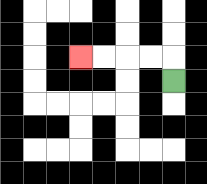{'start': '[7, 3]', 'end': '[3, 2]', 'path_directions': 'U,L,L,L,L', 'path_coordinates': '[[7, 3], [7, 2], [6, 2], [5, 2], [4, 2], [3, 2]]'}